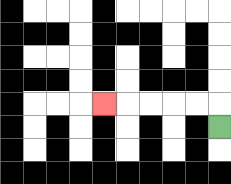{'start': '[9, 5]', 'end': '[4, 4]', 'path_directions': 'U,L,L,L,L,L', 'path_coordinates': '[[9, 5], [9, 4], [8, 4], [7, 4], [6, 4], [5, 4], [4, 4]]'}